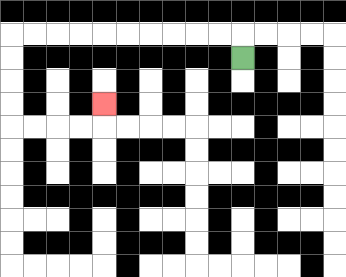{'start': '[10, 2]', 'end': '[4, 4]', 'path_directions': 'U,L,L,L,L,L,L,L,L,L,L,D,D,D,D,R,R,R,R,U', 'path_coordinates': '[[10, 2], [10, 1], [9, 1], [8, 1], [7, 1], [6, 1], [5, 1], [4, 1], [3, 1], [2, 1], [1, 1], [0, 1], [0, 2], [0, 3], [0, 4], [0, 5], [1, 5], [2, 5], [3, 5], [4, 5], [4, 4]]'}